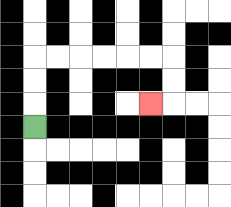{'start': '[1, 5]', 'end': '[6, 4]', 'path_directions': 'U,U,U,R,R,R,R,R,R,D,D,L', 'path_coordinates': '[[1, 5], [1, 4], [1, 3], [1, 2], [2, 2], [3, 2], [4, 2], [5, 2], [6, 2], [7, 2], [7, 3], [7, 4], [6, 4]]'}